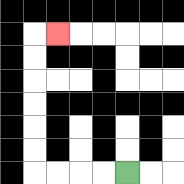{'start': '[5, 7]', 'end': '[2, 1]', 'path_directions': 'L,L,L,L,U,U,U,U,U,U,R', 'path_coordinates': '[[5, 7], [4, 7], [3, 7], [2, 7], [1, 7], [1, 6], [1, 5], [1, 4], [1, 3], [1, 2], [1, 1], [2, 1]]'}